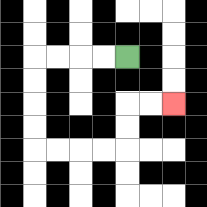{'start': '[5, 2]', 'end': '[7, 4]', 'path_directions': 'L,L,L,L,D,D,D,D,R,R,R,R,U,U,R,R', 'path_coordinates': '[[5, 2], [4, 2], [3, 2], [2, 2], [1, 2], [1, 3], [1, 4], [1, 5], [1, 6], [2, 6], [3, 6], [4, 6], [5, 6], [5, 5], [5, 4], [6, 4], [7, 4]]'}